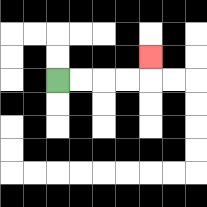{'start': '[2, 3]', 'end': '[6, 2]', 'path_directions': 'R,R,R,R,U', 'path_coordinates': '[[2, 3], [3, 3], [4, 3], [5, 3], [6, 3], [6, 2]]'}